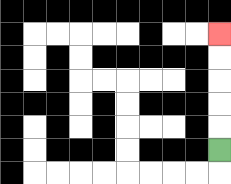{'start': '[9, 6]', 'end': '[9, 1]', 'path_directions': 'U,U,U,U,U', 'path_coordinates': '[[9, 6], [9, 5], [9, 4], [9, 3], [9, 2], [9, 1]]'}